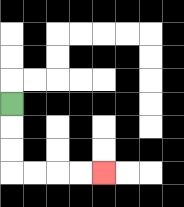{'start': '[0, 4]', 'end': '[4, 7]', 'path_directions': 'D,D,D,R,R,R,R', 'path_coordinates': '[[0, 4], [0, 5], [0, 6], [0, 7], [1, 7], [2, 7], [3, 7], [4, 7]]'}